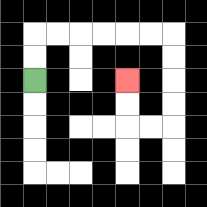{'start': '[1, 3]', 'end': '[5, 3]', 'path_directions': 'U,U,R,R,R,R,R,R,D,D,D,D,L,L,U,U', 'path_coordinates': '[[1, 3], [1, 2], [1, 1], [2, 1], [3, 1], [4, 1], [5, 1], [6, 1], [7, 1], [7, 2], [7, 3], [7, 4], [7, 5], [6, 5], [5, 5], [5, 4], [5, 3]]'}